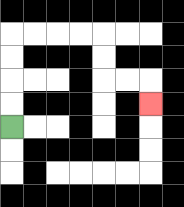{'start': '[0, 5]', 'end': '[6, 4]', 'path_directions': 'U,U,U,U,R,R,R,R,D,D,R,R,D', 'path_coordinates': '[[0, 5], [0, 4], [0, 3], [0, 2], [0, 1], [1, 1], [2, 1], [3, 1], [4, 1], [4, 2], [4, 3], [5, 3], [6, 3], [6, 4]]'}